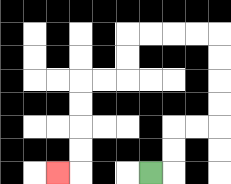{'start': '[6, 7]', 'end': '[2, 7]', 'path_directions': 'R,U,U,R,R,U,U,U,U,L,L,L,L,D,D,L,L,D,D,D,D,L', 'path_coordinates': '[[6, 7], [7, 7], [7, 6], [7, 5], [8, 5], [9, 5], [9, 4], [9, 3], [9, 2], [9, 1], [8, 1], [7, 1], [6, 1], [5, 1], [5, 2], [5, 3], [4, 3], [3, 3], [3, 4], [3, 5], [3, 6], [3, 7], [2, 7]]'}